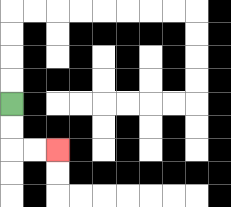{'start': '[0, 4]', 'end': '[2, 6]', 'path_directions': 'D,D,R,R', 'path_coordinates': '[[0, 4], [0, 5], [0, 6], [1, 6], [2, 6]]'}